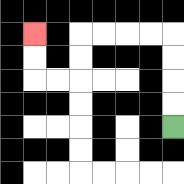{'start': '[7, 5]', 'end': '[1, 1]', 'path_directions': 'U,U,U,U,L,L,L,L,D,D,L,L,U,U', 'path_coordinates': '[[7, 5], [7, 4], [7, 3], [7, 2], [7, 1], [6, 1], [5, 1], [4, 1], [3, 1], [3, 2], [3, 3], [2, 3], [1, 3], [1, 2], [1, 1]]'}